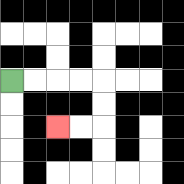{'start': '[0, 3]', 'end': '[2, 5]', 'path_directions': 'R,R,R,R,D,D,L,L', 'path_coordinates': '[[0, 3], [1, 3], [2, 3], [3, 3], [4, 3], [4, 4], [4, 5], [3, 5], [2, 5]]'}